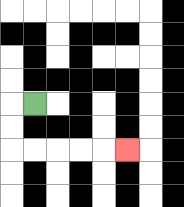{'start': '[1, 4]', 'end': '[5, 6]', 'path_directions': 'L,D,D,R,R,R,R,R', 'path_coordinates': '[[1, 4], [0, 4], [0, 5], [0, 6], [1, 6], [2, 6], [3, 6], [4, 6], [5, 6]]'}